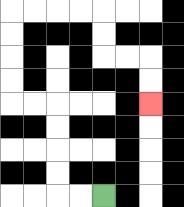{'start': '[4, 8]', 'end': '[6, 4]', 'path_directions': 'L,L,U,U,U,U,L,L,U,U,U,U,R,R,R,R,D,D,R,R,D,D', 'path_coordinates': '[[4, 8], [3, 8], [2, 8], [2, 7], [2, 6], [2, 5], [2, 4], [1, 4], [0, 4], [0, 3], [0, 2], [0, 1], [0, 0], [1, 0], [2, 0], [3, 0], [4, 0], [4, 1], [4, 2], [5, 2], [6, 2], [6, 3], [6, 4]]'}